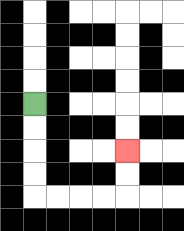{'start': '[1, 4]', 'end': '[5, 6]', 'path_directions': 'D,D,D,D,R,R,R,R,U,U', 'path_coordinates': '[[1, 4], [1, 5], [1, 6], [1, 7], [1, 8], [2, 8], [3, 8], [4, 8], [5, 8], [5, 7], [5, 6]]'}